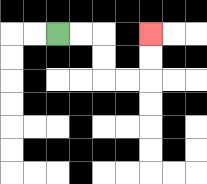{'start': '[2, 1]', 'end': '[6, 1]', 'path_directions': 'R,R,D,D,R,R,U,U', 'path_coordinates': '[[2, 1], [3, 1], [4, 1], [4, 2], [4, 3], [5, 3], [6, 3], [6, 2], [6, 1]]'}